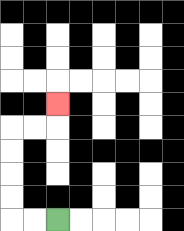{'start': '[2, 9]', 'end': '[2, 4]', 'path_directions': 'L,L,U,U,U,U,R,R,U', 'path_coordinates': '[[2, 9], [1, 9], [0, 9], [0, 8], [0, 7], [0, 6], [0, 5], [1, 5], [2, 5], [2, 4]]'}